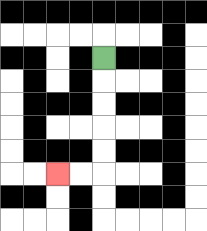{'start': '[4, 2]', 'end': '[2, 7]', 'path_directions': 'D,D,D,D,D,L,L', 'path_coordinates': '[[4, 2], [4, 3], [4, 4], [4, 5], [4, 6], [4, 7], [3, 7], [2, 7]]'}